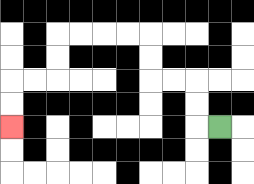{'start': '[9, 5]', 'end': '[0, 5]', 'path_directions': 'L,U,U,L,L,U,U,L,L,L,L,D,D,L,L,D,D', 'path_coordinates': '[[9, 5], [8, 5], [8, 4], [8, 3], [7, 3], [6, 3], [6, 2], [6, 1], [5, 1], [4, 1], [3, 1], [2, 1], [2, 2], [2, 3], [1, 3], [0, 3], [0, 4], [0, 5]]'}